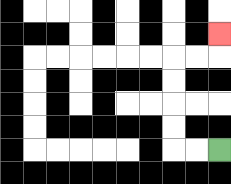{'start': '[9, 6]', 'end': '[9, 1]', 'path_directions': 'L,L,U,U,U,U,R,R,U', 'path_coordinates': '[[9, 6], [8, 6], [7, 6], [7, 5], [7, 4], [7, 3], [7, 2], [8, 2], [9, 2], [9, 1]]'}